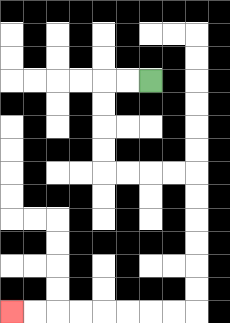{'start': '[6, 3]', 'end': '[0, 13]', 'path_directions': 'L,L,D,D,D,D,R,R,R,R,D,D,D,D,D,D,L,L,L,L,L,L,L,L', 'path_coordinates': '[[6, 3], [5, 3], [4, 3], [4, 4], [4, 5], [4, 6], [4, 7], [5, 7], [6, 7], [7, 7], [8, 7], [8, 8], [8, 9], [8, 10], [8, 11], [8, 12], [8, 13], [7, 13], [6, 13], [5, 13], [4, 13], [3, 13], [2, 13], [1, 13], [0, 13]]'}